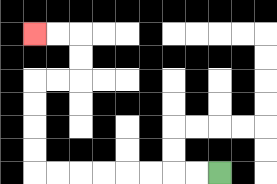{'start': '[9, 7]', 'end': '[1, 1]', 'path_directions': 'L,L,L,L,L,L,L,L,U,U,U,U,R,R,U,U,L,L', 'path_coordinates': '[[9, 7], [8, 7], [7, 7], [6, 7], [5, 7], [4, 7], [3, 7], [2, 7], [1, 7], [1, 6], [1, 5], [1, 4], [1, 3], [2, 3], [3, 3], [3, 2], [3, 1], [2, 1], [1, 1]]'}